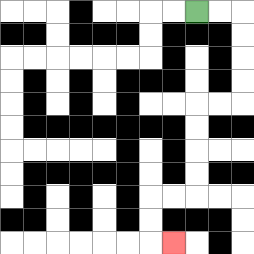{'start': '[8, 0]', 'end': '[7, 10]', 'path_directions': 'R,R,D,D,D,D,L,L,D,D,D,D,L,L,D,D,R', 'path_coordinates': '[[8, 0], [9, 0], [10, 0], [10, 1], [10, 2], [10, 3], [10, 4], [9, 4], [8, 4], [8, 5], [8, 6], [8, 7], [8, 8], [7, 8], [6, 8], [6, 9], [6, 10], [7, 10]]'}